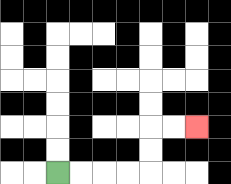{'start': '[2, 7]', 'end': '[8, 5]', 'path_directions': 'R,R,R,R,U,U,R,R', 'path_coordinates': '[[2, 7], [3, 7], [4, 7], [5, 7], [6, 7], [6, 6], [6, 5], [7, 5], [8, 5]]'}